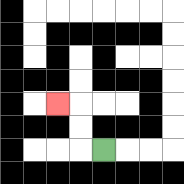{'start': '[4, 6]', 'end': '[2, 4]', 'path_directions': 'L,U,U,L', 'path_coordinates': '[[4, 6], [3, 6], [3, 5], [3, 4], [2, 4]]'}